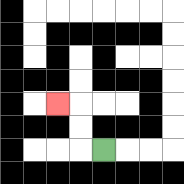{'start': '[4, 6]', 'end': '[2, 4]', 'path_directions': 'L,U,U,L', 'path_coordinates': '[[4, 6], [3, 6], [3, 5], [3, 4], [2, 4]]'}